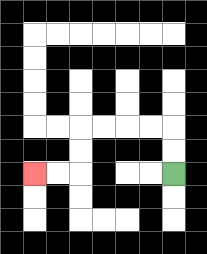{'start': '[7, 7]', 'end': '[1, 7]', 'path_directions': 'U,U,L,L,L,L,D,D,L,L', 'path_coordinates': '[[7, 7], [7, 6], [7, 5], [6, 5], [5, 5], [4, 5], [3, 5], [3, 6], [3, 7], [2, 7], [1, 7]]'}